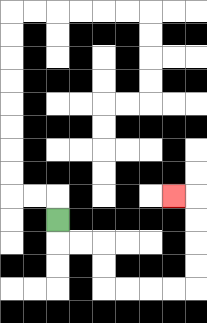{'start': '[2, 9]', 'end': '[7, 8]', 'path_directions': 'D,R,R,D,D,R,R,R,R,U,U,U,U,L', 'path_coordinates': '[[2, 9], [2, 10], [3, 10], [4, 10], [4, 11], [4, 12], [5, 12], [6, 12], [7, 12], [8, 12], [8, 11], [8, 10], [8, 9], [8, 8], [7, 8]]'}